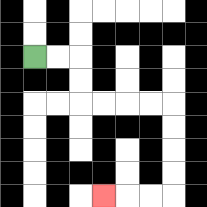{'start': '[1, 2]', 'end': '[4, 8]', 'path_directions': 'R,R,D,D,R,R,R,R,D,D,D,D,L,L,L', 'path_coordinates': '[[1, 2], [2, 2], [3, 2], [3, 3], [3, 4], [4, 4], [5, 4], [6, 4], [7, 4], [7, 5], [7, 6], [7, 7], [7, 8], [6, 8], [5, 8], [4, 8]]'}